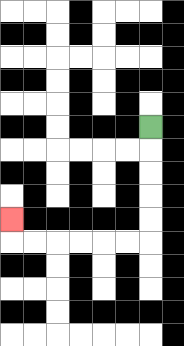{'start': '[6, 5]', 'end': '[0, 9]', 'path_directions': 'D,D,D,D,D,L,L,L,L,L,L,U', 'path_coordinates': '[[6, 5], [6, 6], [6, 7], [6, 8], [6, 9], [6, 10], [5, 10], [4, 10], [3, 10], [2, 10], [1, 10], [0, 10], [0, 9]]'}